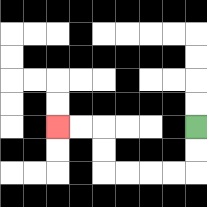{'start': '[8, 5]', 'end': '[2, 5]', 'path_directions': 'D,D,L,L,L,L,U,U,L,L', 'path_coordinates': '[[8, 5], [8, 6], [8, 7], [7, 7], [6, 7], [5, 7], [4, 7], [4, 6], [4, 5], [3, 5], [2, 5]]'}